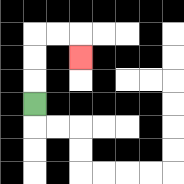{'start': '[1, 4]', 'end': '[3, 2]', 'path_directions': 'U,U,U,R,R,D', 'path_coordinates': '[[1, 4], [1, 3], [1, 2], [1, 1], [2, 1], [3, 1], [3, 2]]'}